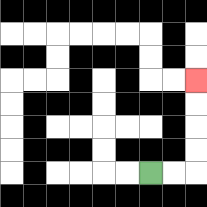{'start': '[6, 7]', 'end': '[8, 3]', 'path_directions': 'R,R,U,U,U,U', 'path_coordinates': '[[6, 7], [7, 7], [8, 7], [8, 6], [8, 5], [8, 4], [8, 3]]'}